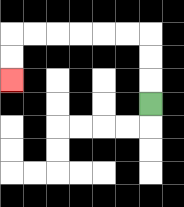{'start': '[6, 4]', 'end': '[0, 3]', 'path_directions': 'U,U,U,L,L,L,L,L,L,D,D', 'path_coordinates': '[[6, 4], [6, 3], [6, 2], [6, 1], [5, 1], [4, 1], [3, 1], [2, 1], [1, 1], [0, 1], [0, 2], [0, 3]]'}